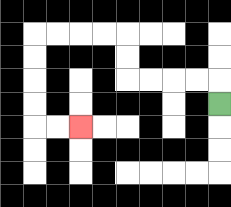{'start': '[9, 4]', 'end': '[3, 5]', 'path_directions': 'U,L,L,L,L,U,U,L,L,L,L,D,D,D,D,R,R', 'path_coordinates': '[[9, 4], [9, 3], [8, 3], [7, 3], [6, 3], [5, 3], [5, 2], [5, 1], [4, 1], [3, 1], [2, 1], [1, 1], [1, 2], [1, 3], [1, 4], [1, 5], [2, 5], [3, 5]]'}